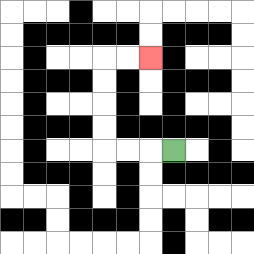{'start': '[7, 6]', 'end': '[6, 2]', 'path_directions': 'L,L,L,U,U,U,U,R,R', 'path_coordinates': '[[7, 6], [6, 6], [5, 6], [4, 6], [4, 5], [4, 4], [4, 3], [4, 2], [5, 2], [6, 2]]'}